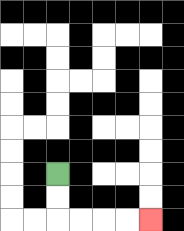{'start': '[2, 7]', 'end': '[6, 9]', 'path_directions': 'D,D,R,R,R,R', 'path_coordinates': '[[2, 7], [2, 8], [2, 9], [3, 9], [4, 9], [5, 9], [6, 9]]'}